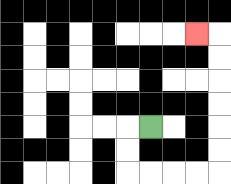{'start': '[6, 5]', 'end': '[8, 1]', 'path_directions': 'L,D,D,R,R,R,R,U,U,U,U,U,U,L', 'path_coordinates': '[[6, 5], [5, 5], [5, 6], [5, 7], [6, 7], [7, 7], [8, 7], [9, 7], [9, 6], [9, 5], [9, 4], [9, 3], [9, 2], [9, 1], [8, 1]]'}